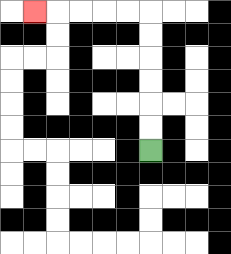{'start': '[6, 6]', 'end': '[1, 0]', 'path_directions': 'U,U,U,U,U,U,L,L,L,L,L', 'path_coordinates': '[[6, 6], [6, 5], [6, 4], [6, 3], [6, 2], [6, 1], [6, 0], [5, 0], [4, 0], [3, 0], [2, 0], [1, 0]]'}